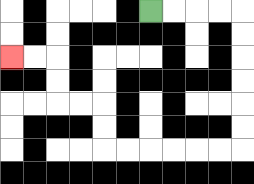{'start': '[6, 0]', 'end': '[0, 2]', 'path_directions': 'R,R,R,R,D,D,D,D,D,D,L,L,L,L,L,L,U,U,L,L,U,U,L,L', 'path_coordinates': '[[6, 0], [7, 0], [8, 0], [9, 0], [10, 0], [10, 1], [10, 2], [10, 3], [10, 4], [10, 5], [10, 6], [9, 6], [8, 6], [7, 6], [6, 6], [5, 6], [4, 6], [4, 5], [4, 4], [3, 4], [2, 4], [2, 3], [2, 2], [1, 2], [0, 2]]'}